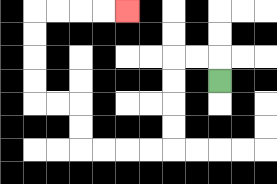{'start': '[9, 3]', 'end': '[5, 0]', 'path_directions': 'U,L,L,D,D,D,D,L,L,L,L,U,U,L,L,U,U,U,U,R,R,R,R', 'path_coordinates': '[[9, 3], [9, 2], [8, 2], [7, 2], [7, 3], [7, 4], [7, 5], [7, 6], [6, 6], [5, 6], [4, 6], [3, 6], [3, 5], [3, 4], [2, 4], [1, 4], [1, 3], [1, 2], [1, 1], [1, 0], [2, 0], [3, 0], [4, 0], [5, 0]]'}